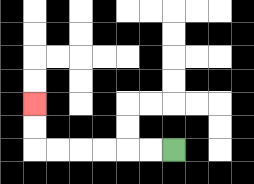{'start': '[7, 6]', 'end': '[1, 4]', 'path_directions': 'L,L,L,L,L,L,U,U', 'path_coordinates': '[[7, 6], [6, 6], [5, 6], [4, 6], [3, 6], [2, 6], [1, 6], [1, 5], [1, 4]]'}